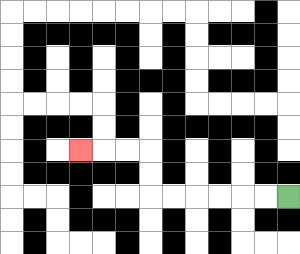{'start': '[12, 8]', 'end': '[3, 6]', 'path_directions': 'L,L,L,L,L,L,U,U,L,L,L', 'path_coordinates': '[[12, 8], [11, 8], [10, 8], [9, 8], [8, 8], [7, 8], [6, 8], [6, 7], [6, 6], [5, 6], [4, 6], [3, 6]]'}